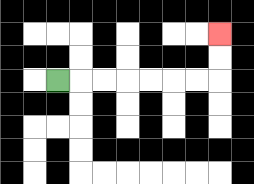{'start': '[2, 3]', 'end': '[9, 1]', 'path_directions': 'R,R,R,R,R,R,R,U,U', 'path_coordinates': '[[2, 3], [3, 3], [4, 3], [5, 3], [6, 3], [7, 3], [8, 3], [9, 3], [9, 2], [9, 1]]'}